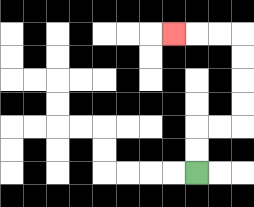{'start': '[8, 7]', 'end': '[7, 1]', 'path_directions': 'U,U,R,R,U,U,U,U,L,L,L', 'path_coordinates': '[[8, 7], [8, 6], [8, 5], [9, 5], [10, 5], [10, 4], [10, 3], [10, 2], [10, 1], [9, 1], [8, 1], [7, 1]]'}